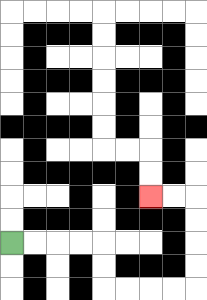{'start': '[0, 10]', 'end': '[6, 8]', 'path_directions': 'R,R,R,R,D,D,R,R,R,R,U,U,U,U,L,L', 'path_coordinates': '[[0, 10], [1, 10], [2, 10], [3, 10], [4, 10], [4, 11], [4, 12], [5, 12], [6, 12], [7, 12], [8, 12], [8, 11], [8, 10], [8, 9], [8, 8], [7, 8], [6, 8]]'}